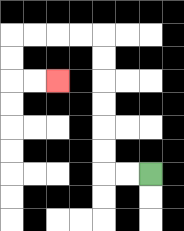{'start': '[6, 7]', 'end': '[2, 3]', 'path_directions': 'L,L,U,U,U,U,U,U,L,L,L,L,D,D,R,R', 'path_coordinates': '[[6, 7], [5, 7], [4, 7], [4, 6], [4, 5], [4, 4], [4, 3], [4, 2], [4, 1], [3, 1], [2, 1], [1, 1], [0, 1], [0, 2], [0, 3], [1, 3], [2, 3]]'}